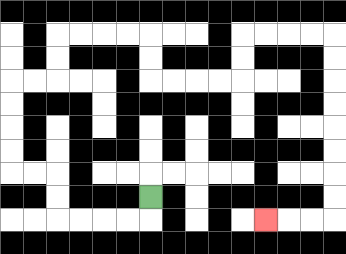{'start': '[6, 8]', 'end': '[11, 9]', 'path_directions': 'D,L,L,L,L,U,U,L,L,U,U,U,U,R,R,U,U,R,R,R,R,D,D,R,R,R,R,U,U,R,R,R,R,D,D,D,D,D,D,D,D,L,L,L', 'path_coordinates': '[[6, 8], [6, 9], [5, 9], [4, 9], [3, 9], [2, 9], [2, 8], [2, 7], [1, 7], [0, 7], [0, 6], [0, 5], [0, 4], [0, 3], [1, 3], [2, 3], [2, 2], [2, 1], [3, 1], [4, 1], [5, 1], [6, 1], [6, 2], [6, 3], [7, 3], [8, 3], [9, 3], [10, 3], [10, 2], [10, 1], [11, 1], [12, 1], [13, 1], [14, 1], [14, 2], [14, 3], [14, 4], [14, 5], [14, 6], [14, 7], [14, 8], [14, 9], [13, 9], [12, 9], [11, 9]]'}